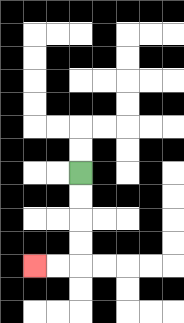{'start': '[3, 7]', 'end': '[1, 11]', 'path_directions': 'D,D,D,D,L,L', 'path_coordinates': '[[3, 7], [3, 8], [3, 9], [3, 10], [3, 11], [2, 11], [1, 11]]'}